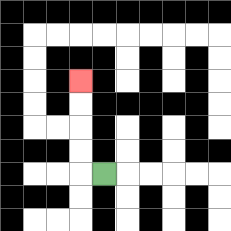{'start': '[4, 7]', 'end': '[3, 3]', 'path_directions': 'L,U,U,U,U', 'path_coordinates': '[[4, 7], [3, 7], [3, 6], [3, 5], [3, 4], [3, 3]]'}